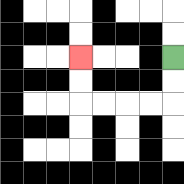{'start': '[7, 2]', 'end': '[3, 2]', 'path_directions': 'D,D,L,L,L,L,U,U', 'path_coordinates': '[[7, 2], [7, 3], [7, 4], [6, 4], [5, 4], [4, 4], [3, 4], [3, 3], [3, 2]]'}